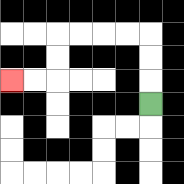{'start': '[6, 4]', 'end': '[0, 3]', 'path_directions': 'U,U,U,L,L,L,L,D,D,L,L', 'path_coordinates': '[[6, 4], [6, 3], [6, 2], [6, 1], [5, 1], [4, 1], [3, 1], [2, 1], [2, 2], [2, 3], [1, 3], [0, 3]]'}